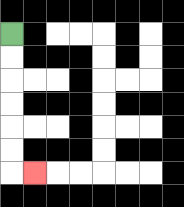{'start': '[0, 1]', 'end': '[1, 7]', 'path_directions': 'D,D,D,D,D,D,R', 'path_coordinates': '[[0, 1], [0, 2], [0, 3], [0, 4], [0, 5], [0, 6], [0, 7], [1, 7]]'}